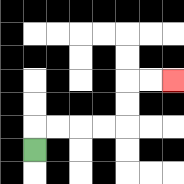{'start': '[1, 6]', 'end': '[7, 3]', 'path_directions': 'U,R,R,R,R,U,U,R,R', 'path_coordinates': '[[1, 6], [1, 5], [2, 5], [3, 5], [4, 5], [5, 5], [5, 4], [5, 3], [6, 3], [7, 3]]'}